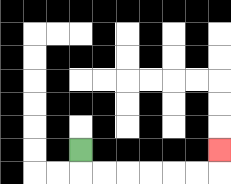{'start': '[3, 6]', 'end': '[9, 6]', 'path_directions': 'D,R,R,R,R,R,R,U', 'path_coordinates': '[[3, 6], [3, 7], [4, 7], [5, 7], [6, 7], [7, 7], [8, 7], [9, 7], [9, 6]]'}